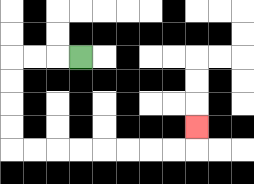{'start': '[3, 2]', 'end': '[8, 5]', 'path_directions': 'L,L,L,D,D,D,D,R,R,R,R,R,R,R,R,U', 'path_coordinates': '[[3, 2], [2, 2], [1, 2], [0, 2], [0, 3], [0, 4], [0, 5], [0, 6], [1, 6], [2, 6], [3, 6], [4, 6], [5, 6], [6, 6], [7, 6], [8, 6], [8, 5]]'}